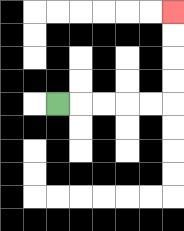{'start': '[2, 4]', 'end': '[7, 0]', 'path_directions': 'R,R,R,R,R,U,U,U,U', 'path_coordinates': '[[2, 4], [3, 4], [4, 4], [5, 4], [6, 4], [7, 4], [7, 3], [7, 2], [7, 1], [7, 0]]'}